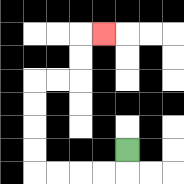{'start': '[5, 6]', 'end': '[4, 1]', 'path_directions': 'D,L,L,L,L,U,U,U,U,R,R,U,U,R', 'path_coordinates': '[[5, 6], [5, 7], [4, 7], [3, 7], [2, 7], [1, 7], [1, 6], [1, 5], [1, 4], [1, 3], [2, 3], [3, 3], [3, 2], [3, 1], [4, 1]]'}